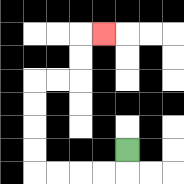{'start': '[5, 6]', 'end': '[4, 1]', 'path_directions': 'D,L,L,L,L,U,U,U,U,R,R,U,U,R', 'path_coordinates': '[[5, 6], [5, 7], [4, 7], [3, 7], [2, 7], [1, 7], [1, 6], [1, 5], [1, 4], [1, 3], [2, 3], [3, 3], [3, 2], [3, 1], [4, 1]]'}